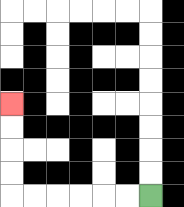{'start': '[6, 8]', 'end': '[0, 4]', 'path_directions': 'L,L,L,L,L,L,U,U,U,U', 'path_coordinates': '[[6, 8], [5, 8], [4, 8], [3, 8], [2, 8], [1, 8], [0, 8], [0, 7], [0, 6], [0, 5], [0, 4]]'}